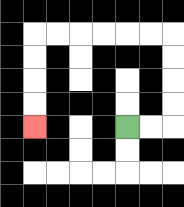{'start': '[5, 5]', 'end': '[1, 5]', 'path_directions': 'R,R,U,U,U,U,L,L,L,L,L,L,D,D,D,D', 'path_coordinates': '[[5, 5], [6, 5], [7, 5], [7, 4], [7, 3], [7, 2], [7, 1], [6, 1], [5, 1], [4, 1], [3, 1], [2, 1], [1, 1], [1, 2], [1, 3], [1, 4], [1, 5]]'}